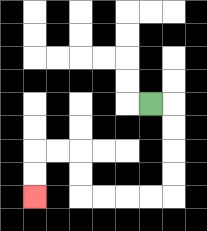{'start': '[6, 4]', 'end': '[1, 8]', 'path_directions': 'R,D,D,D,D,L,L,L,L,U,U,L,L,D,D', 'path_coordinates': '[[6, 4], [7, 4], [7, 5], [7, 6], [7, 7], [7, 8], [6, 8], [5, 8], [4, 8], [3, 8], [3, 7], [3, 6], [2, 6], [1, 6], [1, 7], [1, 8]]'}